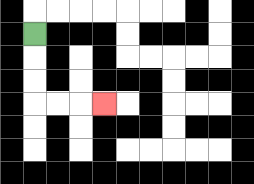{'start': '[1, 1]', 'end': '[4, 4]', 'path_directions': 'D,D,D,R,R,R', 'path_coordinates': '[[1, 1], [1, 2], [1, 3], [1, 4], [2, 4], [3, 4], [4, 4]]'}